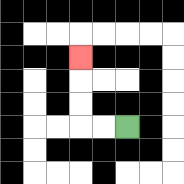{'start': '[5, 5]', 'end': '[3, 2]', 'path_directions': 'L,L,U,U,U', 'path_coordinates': '[[5, 5], [4, 5], [3, 5], [3, 4], [3, 3], [3, 2]]'}